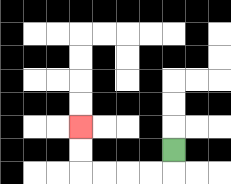{'start': '[7, 6]', 'end': '[3, 5]', 'path_directions': 'D,L,L,L,L,U,U', 'path_coordinates': '[[7, 6], [7, 7], [6, 7], [5, 7], [4, 7], [3, 7], [3, 6], [3, 5]]'}